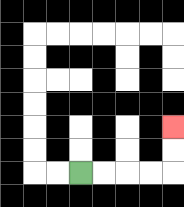{'start': '[3, 7]', 'end': '[7, 5]', 'path_directions': 'R,R,R,R,U,U', 'path_coordinates': '[[3, 7], [4, 7], [5, 7], [6, 7], [7, 7], [7, 6], [7, 5]]'}